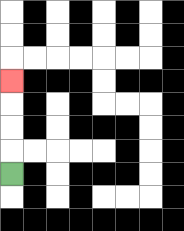{'start': '[0, 7]', 'end': '[0, 3]', 'path_directions': 'U,U,U,U', 'path_coordinates': '[[0, 7], [0, 6], [0, 5], [0, 4], [0, 3]]'}